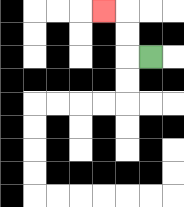{'start': '[6, 2]', 'end': '[4, 0]', 'path_directions': 'L,U,U,L', 'path_coordinates': '[[6, 2], [5, 2], [5, 1], [5, 0], [4, 0]]'}